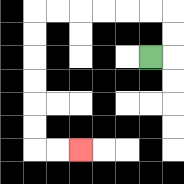{'start': '[6, 2]', 'end': '[3, 6]', 'path_directions': 'R,U,U,L,L,L,L,L,L,D,D,D,D,D,D,R,R', 'path_coordinates': '[[6, 2], [7, 2], [7, 1], [7, 0], [6, 0], [5, 0], [4, 0], [3, 0], [2, 0], [1, 0], [1, 1], [1, 2], [1, 3], [1, 4], [1, 5], [1, 6], [2, 6], [3, 6]]'}